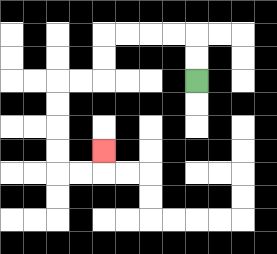{'start': '[8, 3]', 'end': '[4, 6]', 'path_directions': 'U,U,L,L,L,L,D,D,L,L,D,D,D,D,R,R,U', 'path_coordinates': '[[8, 3], [8, 2], [8, 1], [7, 1], [6, 1], [5, 1], [4, 1], [4, 2], [4, 3], [3, 3], [2, 3], [2, 4], [2, 5], [2, 6], [2, 7], [3, 7], [4, 7], [4, 6]]'}